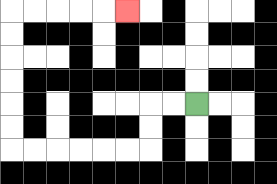{'start': '[8, 4]', 'end': '[5, 0]', 'path_directions': 'L,L,D,D,L,L,L,L,L,L,U,U,U,U,U,U,R,R,R,R,R', 'path_coordinates': '[[8, 4], [7, 4], [6, 4], [6, 5], [6, 6], [5, 6], [4, 6], [3, 6], [2, 6], [1, 6], [0, 6], [0, 5], [0, 4], [0, 3], [0, 2], [0, 1], [0, 0], [1, 0], [2, 0], [3, 0], [4, 0], [5, 0]]'}